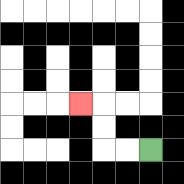{'start': '[6, 6]', 'end': '[3, 4]', 'path_directions': 'L,L,U,U,L', 'path_coordinates': '[[6, 6], [5, 6], [4, 6], [4, 5], [4, 4], [3, 4]]'}